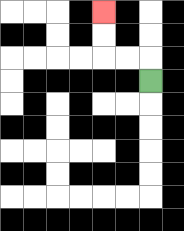{'start': '[6, 3]', 'end': '[4, 0]', 'path_directions': 'U,L,L,U,U', 'path_coordinates': '[[6, 3], [6, 2], [5, 2], [4, 2], [4, 1], [4, 0]]'}